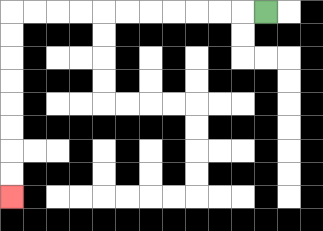{'start': '[11, 0]', 'end': '[0, 8]', 'path_directions': 'L,L,L,L,L,L,L,L,L,L,L,D,D,D,D,D,D,D,D', 'path_coordinates': '[[11, 0], [10, 0], [9, 0], [8, 0], [7, 0], [6, 0], [5, 0], [4, 0], [3, 0], [2, 0], [1, 0], [0, 0], [0, 1], [0, 2], [0, 3], [0, 4], [0, 5], [0, 6], [0, 7], [0, 8]]'}